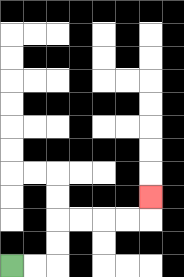{'start': '[0, 11]', 'end': '[6, 8]', 'path_directions': 'R,R,U,U,R,R,R,R,U', 'path_coordinates': '[[0, 11], [1, 11], [2, 11], [2, 10], [2, 9], [3, 9], [4, 9], [5, 9], [6, 9], [6, 8]]'}